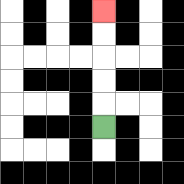{'start': '[4, 5]', 'end': '[4, 0]', 'path_directions': 'U,U,U,U,U', 'path_coordinates': '[[4, 5], [4, 4], [4, 3], [4, 2], [4, 1], [4, 0]]'}